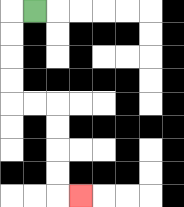{'start': '[1, 0]', 'end': '[3, 8]', 'path_directions': 'L,D,D,D,D,R,R,D,D,D,D,R', 'path_coordinates': '[[1, 0], [0, 0], [0, 1], [0, 2], [0, 3], [0, 4], [1, 4], [2, 4], [2, 5], [2, 6], [2, 7], [2, 8], [3, 8]]'}